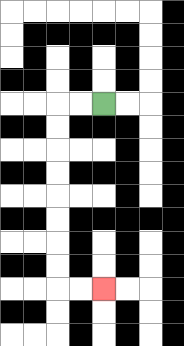{'start': '[4, 4]', 'end': '[4, 12]', 'path_directions': 'L,L,D,D,D,D,D,D,D,D,R,R', 'path_coordinates': '[[4, 4], [3, 4], [2, 4], [2, 5], [2, 6], [2, 7], [2, 8], [2, 9], [2, 10], [2, 11], [2, 12], [3, 12], [4, 12]]'}